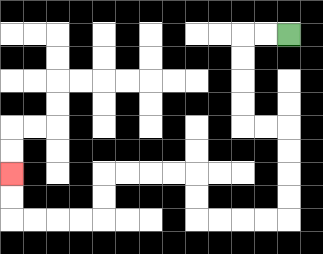{'start': '[12, 1]', 'end': '[0, 7]', 'path_directions': 'L,L,D,D,D,D,R,R,D,D,D,D,L,L,L,L,U,U,L,L,L,L,D,D,L,L,L,L,U,U', 'path_coordinates': '[[12, 1], [11, 1], [10, 1], [10, 2], [10, 3], [10, 4], [10, 5], [11, 5], [12, 5], [12, 6], [12, 7], [12, 8], [12, 9], [11, 9], [10, 9], [9, 9], [8, 9], [8, 8], [8, 7], [7, 7], [6, 7], [5, 7], [4, 7], [4, 8], [4, 9], [3, 9], [2, 9], [1, 9], [0, 9], [0, 8], [0, 7]]'}